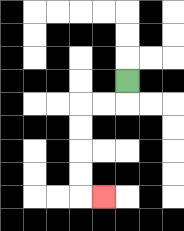{'start': '[5, 3]', 'end': '[4, 8]', 'path_directions': 'D,L,L,D,D,D,D,R', 'path_coordinates': '[[5, 3], [5, 4], [4, 4], [3, 4], [3, 5], [3, 6], [3, 7], [3, 8], [4, 8]]'}